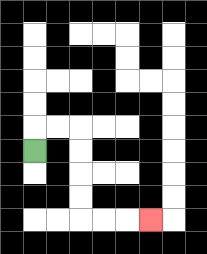{'start': '[1, 6]', 'end': '[6, 9]', 'path_directions': 'U,R,R,D,D,D,D,R,R,R', 'path_coordinates': '[[1, 6], [1, 5], [2, 5], [3, 5], [3, 6], [3, 7], [3, 8], [3, 9], [4, 9], [5, 9], [6, 9]]'}